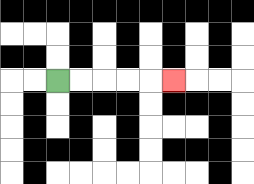{'start': '[2, 3]', 'end': '[7, 3]', 'path_directions': 'R,R,R,R,R', 'path_coordinates': '[[2, 3], [3, 3], [4, 3], [5, 3], [6, 3], [7, 3]]'}